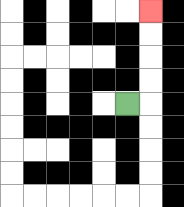{'start': '[5, 4]', 'end': '[6, 0]', 'path_directions': 'R,U,U,U,U', 'path_coordinates': '[[5, 4], [6, 4], [6, 3], [6, 2], [6, 1], [6, 0]]'}